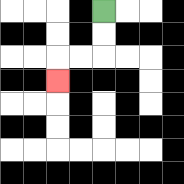{'start': '[4, 0]', 'end': '[2, 3]', 'path_directions': 'D,D,L,L,D', 'path_coordinates': '[[4, 0], [4, 1], [4, 2], [3, 2], [2, 2], [2, 3]]'}